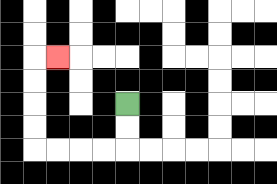{'start': '[5, 4]', 'end': '[2, 2]', 'path_directions': 'D,D,L,L,L,L,U,U,U,U,R', 'path_coordinates': '[[5, 4], [5, 5], [5, 6], [4, 6], [3, 6], [2, 6], [1, 6], [1, 5], [1, 4], [1, 3], [1, 2], [2, 2]]'}